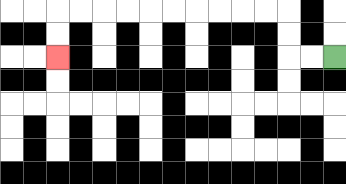{'start': '[14, 2]', 'end': '[2, 2]', 'path_directions': 'L,L,U,U,L,L,L,L,L,L,L,L,L,L,D,D', 'path_coordinates': '[[14, 2], [13, 2], [12, 2], [12, 1], [12, 0], [11, 0], [10, 0], [9, 0], [8, 0], [7, 0], [6, 0], [5, 0], [4, 0], [3, 0], [2, 0], [2, 1], [2, 2]]'}